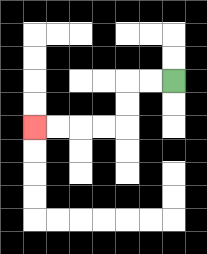{'start': '[7, 3]', 'end': '[1, 5]', 'path_directions': 'L,L,D,D,L,L,L,L', 'path_coordinates': '[[7, 3], [6, 3], [5, 3], [5, 4], [5, 5], [4, 5], [3, 5], [2, 5], [1, 5]]'}